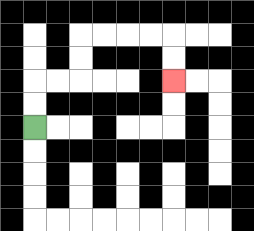{'start': '[1, 5]', 'end': '[7, 3]', 'path_directions': 'U,U,R,R,U,U,R,R,R,R,D,D', 'path_coordinates': '[[1, 5], [1, 4], [1, 3], [2, 3], [3, 3], [3, 2], [3, 1], [4, 1], [5, 1], [6, 1], [7, 1], [7, 2], [7, 3]]'}